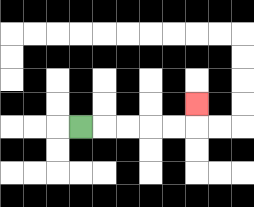{'start': '[3, 5]', 'end': '[8, 4]', 'path_directions': 'R,R,R,R,R,U', 'path_coordinates': '[[3, 5], [4, 5], [5, 5], [6, 5], [7, 5], [8, 5], [8, 4]]'}